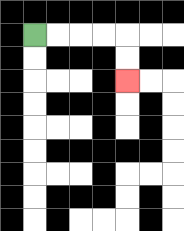{'start': '[1, 1]', 'end': '[5, 3]', 'path_directions': 'R,R,R,R,D,D', 'path_coordinates': '[[1, 1], [2, 1], [3, 1], [4, 1], [5, 1], [5, 2], [5, 3]]'}